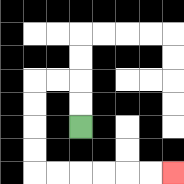{'start': '[3, 5]', 'end': '[7, 7]', 'path_directions': 'U,U,L,L,D,D,D,D,R,R,R,R,R,R', 'path_coordinates': '[[3, 5], [3, 4], [3, 3], [2, 3], [1, 3], [1, 4], [1, 5], [1, 6], [1, 7], [2, 7], [3, 7], [4, 7], [5, 7], [6, 7], [7, 7]]'}